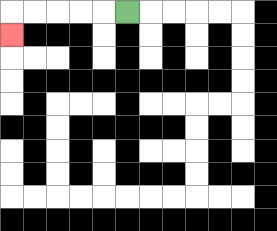{'start': '[5, 0]', 'end': '[0, 1]', 'path_directions': 'L,L,L,L,L,D', 'path_coordinates': '[[5, 0], [4, 0], [3, 0], [2, 0], [1, 0], [0, 0], [0, 1]]'}